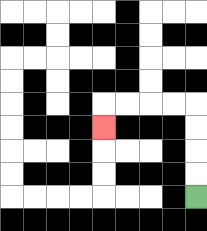{'start': '[8, 8]', 'end': '[4, 5]', 'path_directions': 'U,U,U,U,L,L,L,L,D', 'path_coordinates': '[[8, 8], [8, 7], [8, 6], [8, 5], [8, 4], [7, 4], [6, 4], [5, 4], [4, 4], [4, 5]]'}